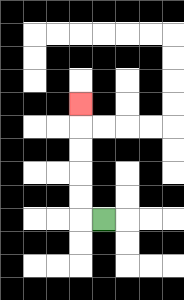{'start': '[4, 9]', 'end': '[3, 4]', 'path_directions': 'L,U,U,U,U,U', 'path_coordinates': '[[4, 9], [3, 9], [3, 8], [3, 7], [3, 6], [3, 5], [3, 4]]'}